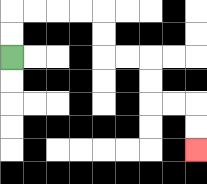{'start': '[0, 2]', 'end': '[8, 6]', 'path_directions': 'U,U,R,R,R,R,D,D,R,R,D,D,R,R,D,D', 'path_coordinates': '[[0, 2], [0, 1], [0, 0], [1, 0], [2, 0], [3, 0], [4, 0], [4, 1], [4, 2], [5, 2], [6, 2], [6, 3], [6, 4], [7, 4], [8, 4], [8, 5], [8, 6]]'}